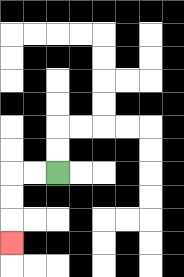{'start': '[2, 7]', 'end': '[0, 10]', 'path_directions': 'L,L,D,D,D', 'path_coordinates': '[[2, 7], [1, 7], [0, 7], [0, 8], [0, 9], [0, 10]]'}